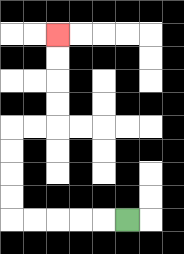{'start': '[5, 9]', 'end': '[2, 1]', 'path_directions': 'L,L,L,L,L,U,U,U,U,R,R,U,U,U,U', 'path_coordinates': '[[5, 9], [4, 9], [3, 9], [2, 9], [1, 9], [0, 9], [0, 8], [0, 7], [0, 6], [0, 5], [1, 5], [2, 5], [2, 4], [2, 3], [2, 2], [2, 1]]'}